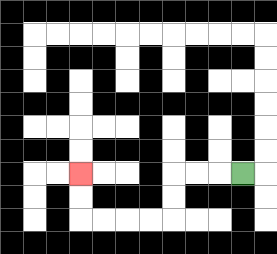{'start': '[10, 7]', 'end': '[3, 7]', 'path_directions': 'L,L,L,D,D,L,L,L,L,U,U', 'path_coordinates': '[[10, 7], [9, 7], [8, 7], [7, 7], [7, 8], [7, 9], [6, 9], [5, 9], [4, 9], [3, 9], [3, 8], [3, 7]]'}